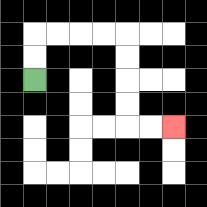{'start': '[1, 3]', 'end': '[7, 5]', 'path_directions': 'U,U,R,R,R,R,D,D,D,D,R,R', 'path_coordinates': '[[1, 3], [1, 2], [1, 1], [2, 1], [3, 1], [4, 1], [5, 1], [5, 2], [5, 3], [5, 4], [5, 5], [6, 5], [7, 5]]'}